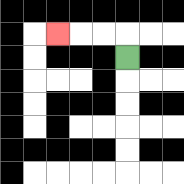{'start': '[5, 2]', 'end': '[2, 1]', 'path_directions': 'U,L,L,L', 'path_coordinates': '[[5, 2], [5, 1], [4, 1], [3, 1], [2, 1]]'}